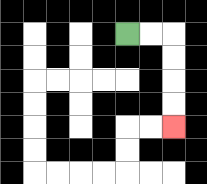{'start': '[5, 1]', 'end': '[7, 5]', 'path_directions': 'R,R,D,D,D,D', 'path_coordinates': '[[5, 1], [6, 1], [7, 1], [7, 2], [7, 3], [7, 4], [7, 5]]'}